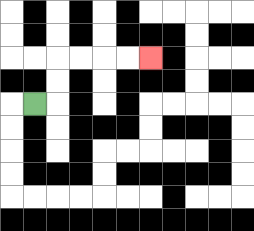{'start': '[1, 4]', 'end': '[6, 2]', 'path_directions': 'R,U,U,R,R,R,R', 'path_coordinates': '[[1, 4], [2, 4], [2, 3], [2, 2], [3, 2], [4, 2], [5, 2], [6, 2]]'}